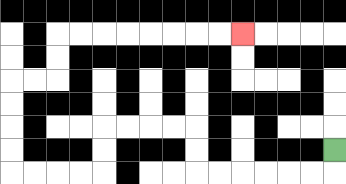{'start': '[14, 6]', 'end': '[10, 1]', 'path_directions': 'D,L,L,L,L,L,L,U,U,L,L,L,L,D,D,L,L,L,L,U,U,U,U,R,R,U,U,R,R,R,R,R,R,R,R', 'path_coordinates': '[[14, 6], [14, 7], [13, 7], [12, 7], [11, 7], [10, 7], [9, 7], [8, 7], [8, 6], [8, 5], [7, 5], [6, 5], [5, 5], [4, 5], [4, 6], [4, 7], [3, 7], [2, 7], [1, 7], [0, 7], [0, 6], [0, 5], [0, 4], [0, 3], [1, 3], [2, 3], [2, 2], [2, 1], [3, 1], [4, 1], [5, 1], [6, 1], [7, 1], [8, 1], [9, 1], [10, 1]]'}